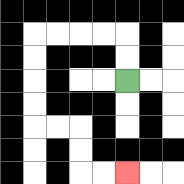{'start': '[5, 3]', 'end': '[5, 7]', 'path_directions': 'U,U,L,L,L,L,D,D,D,D,R,R,D,D,R,R', 'path_coordinates': '[[5, 3], [5, 2], [5, 1], [4, 1], [3, 1], [2, 1], [1, 1], [1, 2], [1, 3], [1, 4], [1, 5], [2, 5], [3, 5], [3, 6], [3, 7], [4, 7], [5, 7]]'}